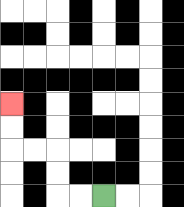{'start': '[4, 8]', 'end': '[0, 4]', 'path_directions': 'L,L,U,U,L,L,U,U', 'path_coordinates': '[[4, 8], [3, 8], [2, 8], [2, 7], [2, 6], [1, 6], [0, 6], [0, 5], [0, 4]]'}